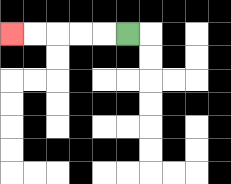{'start': '[5, 1]', 'end': '[0, 1]', 'path_directions': 'L,L,L,L,L', 'path_coordinates': '[[5, 1], [4, 1], [3, 1], [2, 1], [1, 1], [0, 1]]'}